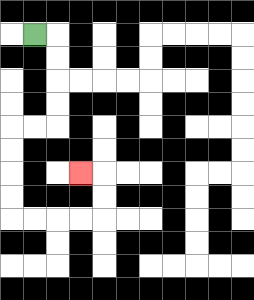{'start': '[1, 1]', 'end': '[3, 7]', 'path_directions': 'R,D,D,D,D,L,L,D,D,D,D,R,R,R,R,U,U,L', 'path_coordinates': '[[1, 1], [2, 1], [2, 2], [2, 3], [2, 4], [2, 5], [1, 5], [0, 5], [0, 6], [0, 7], [0, 8], [0, 9], [1, 9], [2, 9], [3, 9], [4, 9], [4, 8], [4, 7], [3, 7]]'}